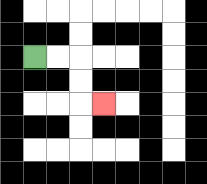{'start': '[1, 2]', 'end': '[4, 4]', 'path_directions': 'R,R,D,D,R', 'path_coordinates': '[[1, 2], [2, 2], [3, 2], [3, 3], [3, 4], [4, 4]]'}